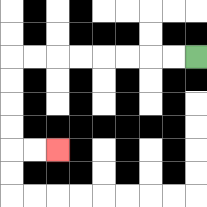{'start': '[8, 2]', 'end': '[2, 6]', 'path_directions': 'L,L,L,L,L,L,L,L,D,D,D,D,R,R', 'path_coordinates': '[[8, 2], [7, 2], [6, 2], [5, 2], [4, 2], [3, 2], [2, 2], [1, 2], [0, 2], [0, 3], [0, 4], [0, 5], [0, 6], [1, 6], [2, 6]]'}